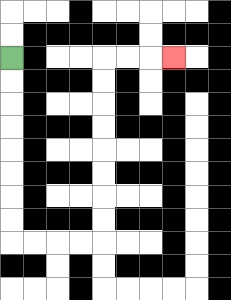{'start': '[0, 2]', 'end': '[7, 2]', 'path_directions': 'D,D,D,D,D,D,D,D,R,R,R,R,U,U,U,U,U,U,U,U,R,R,R', 'path_coordinates': '[[0, 2], [0, 3], [0, 4], [0, 5], [0, 6], [0, 7], [0, 8], [0, 9], [0, 10], [1, 10], [2, 10], [3, 10], [4, 10], [4, 9], [4, 8], [4, 7], [4, 6], [4, 5], [4, 4], [4, 3], [4, 2], [5, 2], [6, 2], [7, 2]]'}